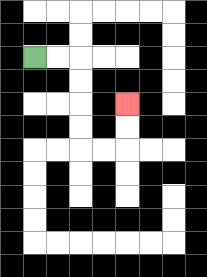{'start': '[1, 2]', 'end': '[5, 4]', 'path_directions': 'R,R,D,D,D,D,R,R,U,U', 'path_coordinates': '[[1, 2], [2, 2], [3, 2], [3, 3], [3, 4], [3, 5], [3, 6], [4, 6], [5, 6], [5, 5], [5, 4]]'}